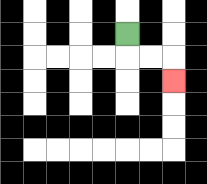{'start': '[5, 1]', 'end': '[7, 3]', 'path_directions': 'D,R,R,D', 'path_coordinates': '[[5, 1], [5, 2], [6, 2], [7, 2], [7, 3]]'}